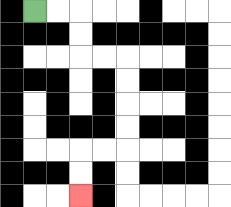{'start': '[1, 0]', 'end': '[3, 8]', 'path_directions': 'R,R,D,D,R,R,D,D,D,D,L,L,D,D', 'path_coordinates': '[[1, 0], [2, 0], [3, 0], [3, 1], [3, 2], [4, 2], [5, 2], [5, 3], [5, 4], [5, 5], [5, 6], [4, 6], [3, 6], [3, 7], [3, 8]]'}